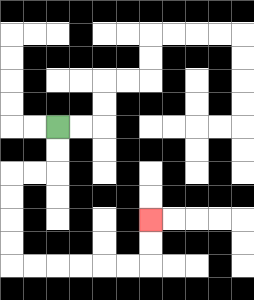{'start': '[2, 5]', 'end': '[6, 9]', 'path_directions': 'D,D,L,L,D,D,D,D,R,R,R,R,R,R,U,U', 'path_coordinates': '[[2, 5], [2, 6], [2, 7], [1, 7], [0, 7], [0, 8], [0, 9], [0, 10], [0, 11], [1, 11], [2, 11], [3, 11], [4, 11], [5, 11], [6, 11], [6, 10], [6, 9]]'}